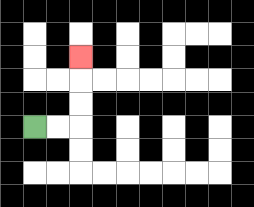{'start': '[1, 5]', 'end': '[3, 2]', 'path_directions': 'R,R,U,U,U', 'path_coordinates': '[[1, 5], [2, 5], [3, 5], [3, 4], [3, 3], [3, 2]]'}